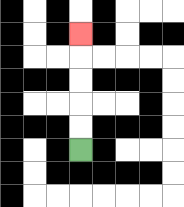{'start': '[3, 6]', 'end': '[3, 1]', 'path_directions': 'U,U,U,U,U', 'path_coordinates': '[[3, 6], [3, 5], [3, 4], [3, 3], [3, 2], [3, 1]]'}